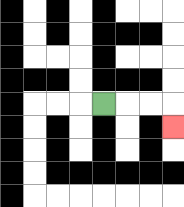{'start': '[4, 4]', 'end': '[7, 5]', 'path_directions': 'R,R,R,D', 'path_coordinates': '[[4, 4], [5, 4], [6, 4], [7, 4], [7, 5]]'}